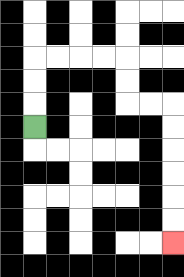{'start': '[1, 5]', 'end': '[7, 10]', 'path_directions': 'U,U,U,R,R,R,R,D,D,R,R,D,D,D,D,D,D', 'path_coordinates': '[[1, 5], [1, 4], [1, 3], [1, 2], [2, 2], [3, 2], [4, 2], [5, 2], [5, 3], [5, 4], [6, 4], [7, 4], [7, 5], [7, 6], [7, 7], [7, 8], [7, 9], [7, 10]]'}